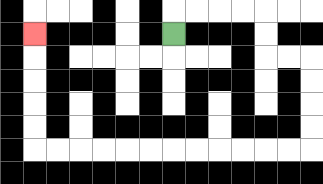{'start': '[7, 1]', 'end': '[1, 1]', 'path_directions': 'U,R,R,R,R,D,D,R,R,D,D,D,D,L,L,L,L,L,L,L,L,L,L,L,L,U,U,U,U,U', 'path_coordinates': '[[7, 1], [7, 0], [8, 0], [9, 0], [10, 0], [11, 0], [11, 1], [11, 2], [12, 2], [13, 2], [13, 3], [13, 4], [13, 5], [13, 6], [12, 6], [11, 6], [10, 6], [9, 6], [8, 6], [7, 6], [6, 6], [5, 6], [4, 6], [3, 6], [2, 6], [1, 6], [1, 5], [1, 4], [1, 3], [1, 2], [1, 1]]'}